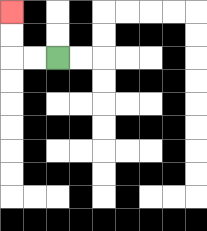{'start': '[2, 2]', 'end': '[0, 0]', 'path_directions': 'L,L,U,U', 'path_coordinates': '[[2, 2], [1, 2], [0, 2], [0, 1], [0, 0]]'}